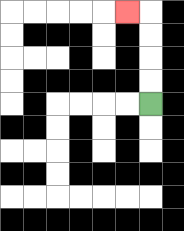{'start': '[6, 4]', 'end': '[5, 0]', 'path_directions': 'U,U,U,U,L', 'path_coordinates': '[[6, 4], [6, 3], [6, 2], [6, 1], [6, 0], [5, 0]]'}